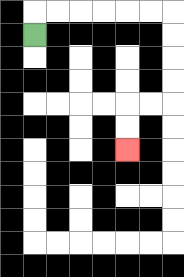{'start': '[1, 1]', 'end': '[5, 6]', 'path_directions': 'U,R,R,R,R,R,R,D,D,D,D,L,L,D,D', 'path_coordinates': '[[1, 1], [1, 0], [2, 0], [3, 0], [4, 0], [5, 0], [6, 0], [7, 0], [7, 1], [7, 2], [7, 3], [7, 4], [6, 4], [5, 4], [5, 5], [5, 6]]'}